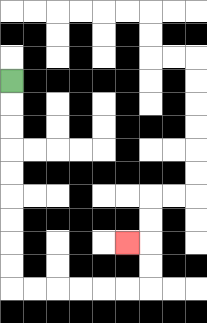{'start': '[0, 3]', 'end': '[5, 10]', 'path_directions': 'D,D,D,D,D,D,D,D,D,R,R,R,R,R,R,U,U,L', 'path_coordinates': '[[0, 3], [0, 4], [0, 5], [0, 6], [0, 7], [0, 8], [0, 9], [0, 10], [0, 11], [0, 12], [1, 12], [2, 12], [3, 12], [4, 12], [5, 12], [6, 12], [6, 11], [6, 10], [5, 10]]'}